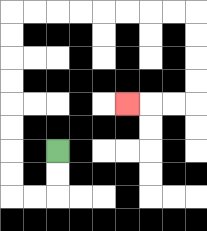{'start': '[2, 6]', 'end': '[5, 4]', 'path_directions': 'D,D,L,L,U,U,U,U,U,U,U,U,R,R,R,R,R,R,R,R,D,D,D,D,L,L,L', 'path_coordinates': '[[2, 6], [2, 7], [2, 8], [1, 8], [0, 8], [0, 7], [0, 6], [0, 5], [0, 4], [0, 3], [0, 2], [0, 1], [0, 0], [1, 0], [2, 0], [3, 0], [4, 0], [5, 0], [6, 0], [7, 0], [8, 0], [8, 1], [8, 2], [8, 3], [8, 4], [7, 4], [6, 4], [5, 4]]'}